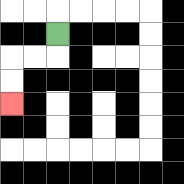{'start': '[2, 1]', 'end': '[0, 4]', 'path_directions': 'D,L,L,D,D', 'path_coordinates': '[[2, 1], [2, 2], [1, 2], [0, 2], [0, 3], [0, 4]]'}